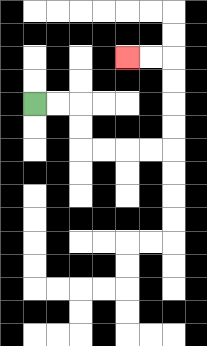{'start': '[1, 4]', 'end': '[5, 2]', 'path_directions': 'R,R,D,D,R,R,R,R,U,U,U,U,L,L', 'path_coordinates': '[[1, 4], [2, 4], [3, 4], [3, 5], [3, 6], [4, 6], [5, 6], [6, 6], [7, 6], [7, 5], [7, 4], [7, 3], [7, 2], [6, 2], [5, 2]]'}